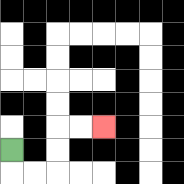{'start': '[0, 6]', 'end': '[4, 5]', 'path_directions': 'D,R,R,U,U,R,R', 'path_coordinates': '[[0, 6], [0, 7], [1, 7], [2, 7], [2, 6], [2, 5], [3, 5], [4, 5]]'}